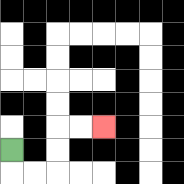{'start': '[0, 6]', 'end': '[4, 5]', 'path_directions': 'D,R,R,U,U,R,R', 'path_coordinates': '[[0, 6], [0, 7], [1, 7], [2, 7], [2, 6], [2, 5], [3, 5], [4, 5]]'}